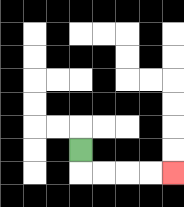{'start': '[3, 6]', 'end': '[7, 7]', 'path_directions': 'D,R,R,R,R', 'path_coordinates': '[[3, 6], [3, 7], [4, 7], [5, 7], [6, 7], [7, 7]]'}